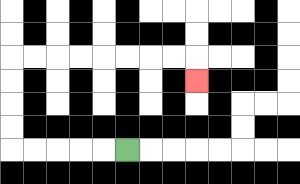{'start': '[5, 6]', 'end': '[8, 3]', 'path_directions': 'L,L,L,L,L,U,U,U,U,R,R,R,R,R,R,R,R,D', 'path_coordinates': '[[5, 6], [4, 6], [3, 6], [2, 6], [1, 6], [0, 6], [0, 5], [0, 4], [0, 3], [0, 2], [1, 2], [2, 2], [3, 2], [4, 2], [5, 2], [6, 2], [7, 2], [8, 2], [8, 3]]'}